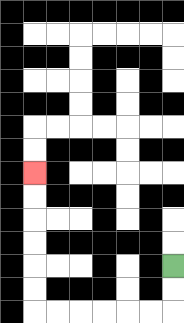{'start': '[7, 11]', 'end': '[1, 7]', 'path_directions': 'D,D,L,L,L,L,L,L,U,U,U,U,U,U', 'path_coordinates': '[[7, 11], [7, 12], [7, 13], [6, 13], [5, 13], [4, 13], [3, 13], [2, 13], [1, 13], [1, 12], [1, 11], [1, 10], [1, 9], [1, 8], [1, 7]]'}